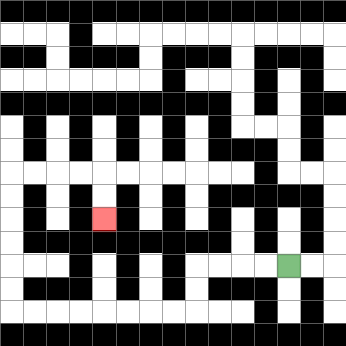{'start': '[12, 11]', 'end': '[4, 9]', 'path_directions': 'L,L,L,L,D,D,L,L,L,L,L,L,L,L,U,U,U,U,U,U,R,R,R,R,D,D', 'path_coordinates': '[[12, 11], [11, 11], [10, 11], [9, 11], [8, 11], [8, 12], [8, 13], [7, 13], [6, 13], [5, 13], [4, 13], [3, 13], [2, 13], [1, 13], [0, 13], [0, 12], [0, 11], [0, 10], [0, 9], [0, 8], [0, 7], [1, 7], [2, 7], [3, 7], [4, 7], [4, 8], [4, 9]]'}